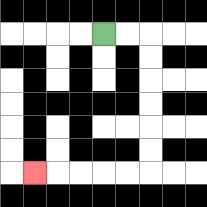{'start': '[4, 1]', 'end': '[1, 7]', 'path_directions': 'R,R,D,D,D,D,D,D,L,L,L,L,L', 'path_coordinates': '[[4, 1], [5, 1], [6, 1], [6, 2], [6, 3], [6, 4], [6, 5], [6, 6], [6, 7], [5, 7], [4, 7], [3, 7], [2, 7], [1, 7]]'}